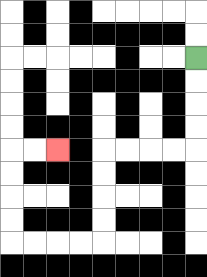{'start': '[8, 2]', 'end': '[2, 6]', 'path_directions': 'D,D,D,D,L,L,L,L,D,D,D,D,L,L,L,L,U,U,U,U,R,R', 'path_coordinates': '[[8, 2], [8, 3], [8, 4], [8, 5], [8, 6], [7, 6], [6, 6], [5, 6], [4, 6], [4, 7], [4, 8], [4, 9], [4, 10], [3, 10], [2, 10], [1, 10], [0, 10], [0, 9], [0, 8], [0, 7], [0, 6], [1, 6], [2, 6]]'}